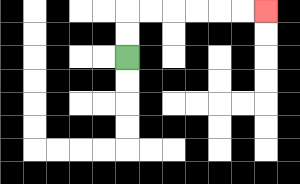{'start': '[5, 2]', 'end': '[11, 0]', 'path_directions': 'U,U,R,R,R,R,R,R', 'path_coordinates': '[[5, 2], [5, 1], [5, 0], [6, 0], [7, 0], [8, 0], [9, 0], [10, 0], [11, 0]]'}